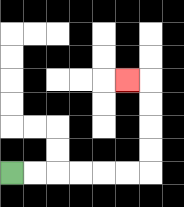{'start': '[0, 7]', 'end': '[5, 3]', 'path_directions': 'R,R,R,R,R,R,U,U,U,U,L', 'path_coordinates': '[[0, 7], [1, 7], [2, 7], [3, 7], [4, 7], [5, 7], [6, 7], [6, 6], [6, 5], [6, 4], [6, 3], [5, 3]]'}